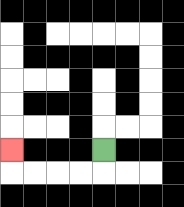{'start': '[4, 6]', 'end': '[0, 6]', 'path_directions': 'D,L,L,L,L,U', 'path_coordinates': '[[4, 6], [4, 7], [3, 7], [2, 7], [1, 7], [0, 7], [0, 6]]'}